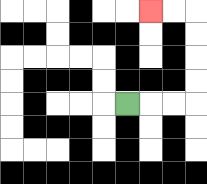{'start': '[5, 4]', 'end': '[6, 0]', 'path_directions': 'R,R,R,U,U,U,U,L,L', 'path_coordinates': '[[5, 4], [6, 4], [7, 4], [8, 4], [8, 3], [8, 2], [8, 1], [8, 0], [7, 0], [6, 0]]'}